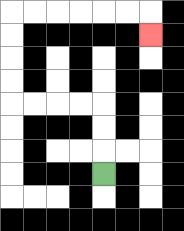{'start': '[4, 7]', 'end': '[6, 1]', 'path_directions': 'U,U,U,L,L,L,L,U,U,U,U,R,R,R,R,R,R,D', 'path_coordinates': '[[4, 7], [4, 6], [4, 5], [4, 4], [3, 4], [2, 4], [1, 4], [0, 4], [0, 3], [0, 2], [0, 1], [0, 0], [1, 0], [2, 0], [3, 0], [4, 0], [5, 0], [6, 0], [6, 1]]'}